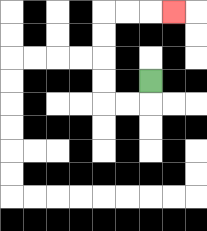{'start': '[6, 3]', 'end': '[7, 0]', 'path_directions': 'D,L,L,U,U,U,U,R,R,R', 'path_coordinates': '[[6, 3], [6, 4], [5, 4], [4, 4], [4, 3], [4, 2], [4, 1], [4, 0], [5, 0], [6, 0], [7, 0]]'}